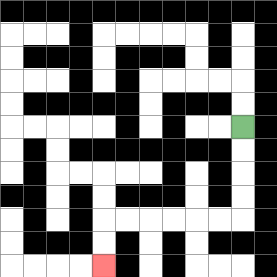{'start': '[10, 5]', 'end': '[4, 11]', 'path_directions': 'D,D,D,D,L,L,L,L,L,L,D,D', 'path_coordinates': '[[10, 5], [10, 6], [10, 7], [10, 8], [10, 9], [9, 9], [8, 9], [7, 9], [6, 9], [5, 9], [4, 9], [4, 10], [4, 11]]'}